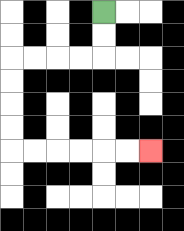{'start': '[4, 0]', 'end': '[6, 6]', 'path_directions': 'D,D,L,L,L,L,D,D,D,D,R,R,R,R,R,R', 'path_coordinates': '[[4, 0], [4, 1], [4, 2], [3, 2], [2, 2], [1, 2], [0, 2], [0, 3], [0, 4], [0, 5], [0, 6], [1, 6], [2, 6], [3, 6], [4, 6], [5, 6], [6, 6]]'}